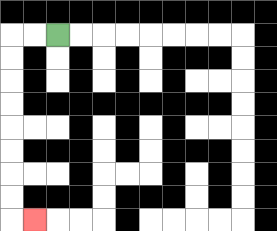{'start': '[2, 1]', 'end': '[1, 9]', 'path_directions': 'L,L,D,D,D,D,D,D,D,D,R', 'path_coordinates': '[[2, 1], [1, 1], [0, 1], [0, 2], [0, 3], [0, 4], [0, 5], [0, 6], [0, 7], [0, 8], [0, 9], [1, 9]]'}